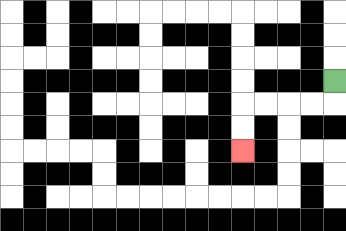{'start': '[14, 3]', 'end': '[10, 6]', 'path_directions': 'D,L,L,L,L,D,D', 'path_coordinates': '[[14, 3], [14, 4], [13, 4], [12, 4], [11, 4], [10, 4], [10, 5], [10, 6]]'}